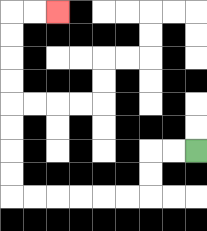{'start': '[8, 6]', 'end': '[2, 0]', 'path_directions': 'L,L,D,D,L,L,L,L,L,L,U,U,U,U,U,U,U,U,R,R', 'path_coordinates': '[[8, 6], [7, 6], [6, 6], [6, 7], [6, 8], [5, 8], [4, 8], [3, 8], [2, 8], [1, 8], [0, 8], [0, 7], [0, 6], [0, 5], [0, 4], [0, 3], [0, 2], [0, 1], [0, 0], [1, 0], [2, 0]]'}